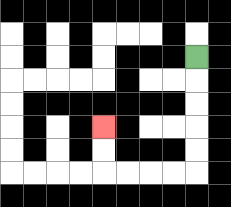{'start': '[8, 2]', 'end': '[4, 5]', 'path_directions': 'D,D,D,D,D,L,L,L,L,U,U', 'path_coordinates': '[[8, 2], [8, 3], [8, 4], [8, 5], [8, 6], [8, 7], [7, 7], [6, 7], [5, 7], [4, 7], [4, 6], [4, 5]]'}